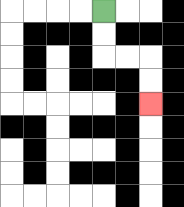{'start': '[4, 0]', 'end': '[6, 4]', 'path_directions': 'D,D,R,R,D,D', 'path_coordinates': '[[4, 0], [4, 1], [4, 2], [5, 2], [6, 2], [6, 3], [6, 4]]'}